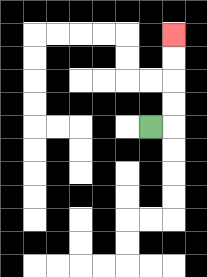{'start': '[6, 5]', 'end': '[7, 1]', 'path_directions': 'R,U,U,U,U', 'path_coordinates': '[[6, 5], [7, 5], [7, 4], [7, 3], [7, 2], [7, 1]]'}